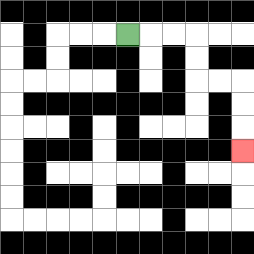{'start': '[5, 1]', 'end': '[10, 6]', 'path_directions': 'R,R,R,D,D,R,R,D,D,D', 'path_coordinates': '[[5, 1], [6, 1], [7, 1], [8, 1], [8, 2], [8, 3], [9, 3], [10, 3], [10, 4], [10, 5], [10, 6]]'}